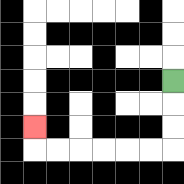{'start': '[7, 3]', 'end': '[1, 5]', 'path_directions': 'D,D,D,L,L,L,L,L,L,U', 'path_coordinates': '[[7, 3], [7, 4], [7, 5], [7, 6], [6, 6], [5, 6], [4, 6], [3, 6], [2, 6], [1, 6], [1, 5]]'}